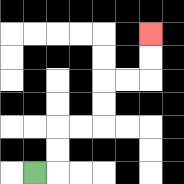{'start': '[1, 7]', 'end': '[6, 1]', 'path_directions': 'R,U,U,R,R,U,U,R,R,U,U', 'path_coordinates': '[[1, 7], [2, 7], [2, 6], [2, 5], [3, 5], [4, 5], [4, 4], [4, 3], [5, 3], [6, 3], [6, 2], [6, 1]]'}